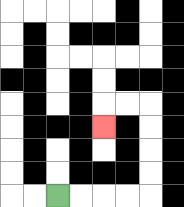{'start': '[2, 8]', 'end': '[4, 5]', 'path_directions': 'R,R,R,R,U,U,U,U,L,L,D', 'path_coordinates': '[[2, 8], [3, 8], [4, 8], [5, 8], [6, 8], [6, 7], [6, 6], [6, 5], [6, 4], [5, 4], [4, 4], [4, 5]]'}